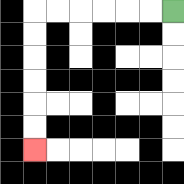{'start': '[7, 0]', 'end': '[1, 6]', 'path_directions': 'L,L,L,L,L,L,D,D,D,D,D,D', 'path_coordinates': '[[7, 0], [6, 0], [5, 0], [4, 0], [3, 0], [2, 0], [1, 0], [1, 1], [1, 2], [1, 3], [1, 4], [1, 5], [1, 6]]'}